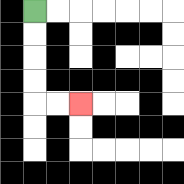{'start': '[1, 0]', 'end': '[3, 4]', 'path_directions': 'D,D,D,D,R,R', 'path_coordinates': '[[1, 0], [1, 1], [1, 2], [1, 3], [1, 4], [2, 4], [3, 4]]'}